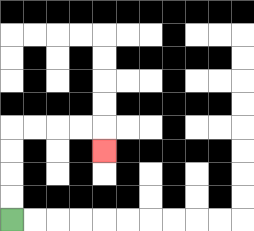{'start': '[0, 9]', 'end': '[4, 6]', 'path_directions': 'U,U,U,U,R,R,R,R,D', 'path_coordinates': '[[0, 9], [0, 8], [0, 7], [0, 6], [0, 5], [1, 5], [2, 5], [3, 5], [4, 5], [4, 6]]'}